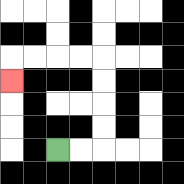{'start': '[2, 6]', 'end': '[0, 3]', 'path_directions': 'R,R,U,U,U,U,L,L,L,L,D', 'path_coordinates': '[[2, 6], [3, 6], [4, 6], [4, 5], [4, 4], [4, 3], [4, 2], [3, 2], [2, 2], [1, 2], [0, 2], [0, 3]]'}